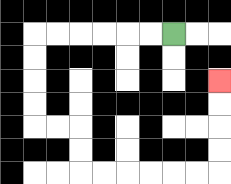{'start': '[7, 1]', 'end': '[9, 3]', 'path_directions': 'L,L,L,L,L,L,D,D,D,D,R,R,D,D,R,R,R,R,R,R,U,U,U,U', 'path_coordinates': '[[7, 1], [6, 1], [5, 1], [4, 1], [3, 1], [2, 1], [1, 1], [1, 2], [1, 3], [1, 4], [1, 5], [2, 5], [3, 5], [3, 6], [3, 7], [4, 7], [5, 7], [6, 7], [7, 7], [8, 7], [9, 7], [9, 6], [9, 5], [9, 4], [9, 3]]'}